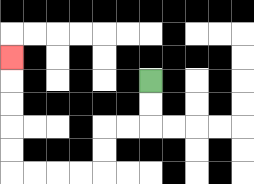{'start': '[6, 3]', 'end': '[0, 2]', 'path_directions': 'D,D,L,L,D,D,L,L,L,L,U,U,U,U,U', 'path_coordinates': '[[6, 3], [6, 4], [6, 5], [5, 5], [4, 5], [4, 6], [4, 7], [3, 7], [2, 7], [1, 7], [0, 7], [0, 6], [0, 5], [0, 4], [0, 3], [0, 2]]'}